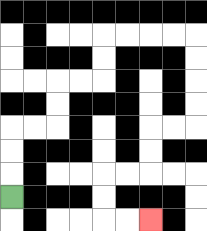{'start': '[0, 8]', 'end': '[6, 9]', 'path_directions': 'U,U,U,R,R,U,U,R,R,U,U,R,R,R,R,D,D,D,D,L,L,D,D,L,L,D,D,R,R', 'path_coordinates': '[[0, 8], [0, 7], [0, 6], [0, 5], [1, 5], [2, 5], [2, 4], [2, 3], [3, 3], [4, 3], [4, 2], [4, 1], [5, 1], [6, 1], [7, 1], [8, 1], [8, 2], [8, 3], [8, 4], [8, 5], [7, 5], [6, 5], [6, 6], [6, 7], [5, 7], [4, 7], [4, 8], [4, 9], [5, 9], [6, 9]]'}